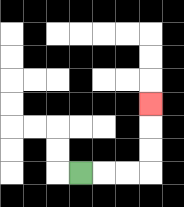{'start': '[3, 7]', 'end': '[6, 4]', 'path_directions': 'R,R,R,U,U,U', 'path_coordinates': '[[3, 7], [4, 7], [5, 7], [6, 7], [6, 6], [6, 5], [6, 4]]'}